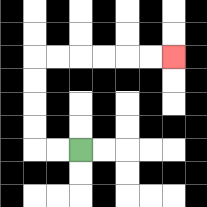{'start': '[3, 6]', 'end': '[7, 2]', 'path_directions': 'L,L,U,U,U,U,R,R,R,R,R,R', 'path_coordinates': '[[3, 6], [2, 6], [1, 6], [1, 5], [1, 4], [1, 3], [1, 2], [2, 2], [3, 2], [4, 2], [5, 2], [6, 2], [7, 2]]'}